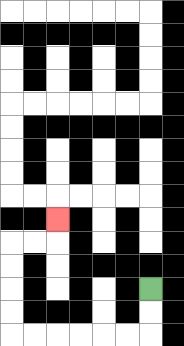{'start': '[6, 12]', 'end': '[2, 9]', 'path_directions': 'D,D,L,L,L,L,L,L,U,U,U,U,R,R,U', 'path_coordinates': '[[6, 12], [6, 13], [6, 14], [5, 14], [4, 14], [3, 14], [2, 14], [1, 14], [0, 14], [0, 13], [0, 12], [0, 11], [0, 10], [1, 10], [2, 10], [2, 9]]'}